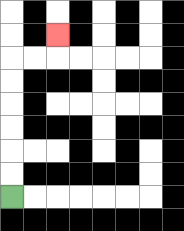{'start': '[0, 8]', 'end': '[2, 1]', 'path_directions': 'U,U,U,U,U,U,R,R,U', 'path_coordinates': '[[0, 8], [0, 7], [0, 6], [0, 5], [0, 4], [0, 3], [0, 2], [1, 2], [2, 2], [2, 1]]'}